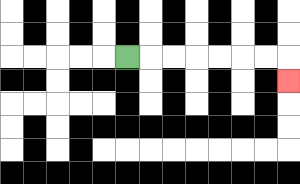{'start': '[5, 2]', 'end': '[12, 3]', 'path_directions': 'R,R,R,R,R,R,R,D', 'path_coordinates': '[[5, 2], [6, 2], [7, 2], [8, 2], [9, 2], [10, 2], [11, 2], [12, 2], [12, 3]]'}